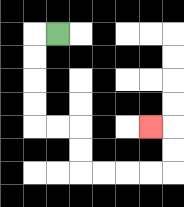{'start': '[2, 1]', 'end': '[6, 5]', 'path_directions': 'L,D,D,D,D,R,R,D,D,R,R,R,R,U,U,L', 'path_coordinates': '[[2, 1], [1, 1], [1, 2], [1, 3], [1, 4], [1, 5], [2, 5], [3, 5], [3, 6], [3, 7], [4, 7], [5, 7], [6, 7], [7, 7], [7, 6], [7, 5], [6, 5]]'}